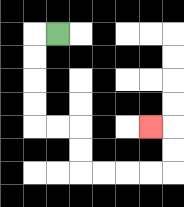{'start': '[2, 1]', 'end': '[6, 5]', 'path_directions': 'L,D,D,D,D,R,R,D,D,R,R,R,R,U,U,L', 'path_coordinates': '[[2, 1], [1, 1], [1, 2], [1, 3], [1, 4], [1, 5], [2, 5], [3, 5], [3, 6], [3, 7], [4, 7], [5, 7], [6, 7], [7, 7], [7, 6], [7, 5], [6, 5]]'}